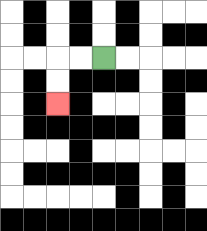{'start': '[4, 2]', 'end': '[2, 4]', 'path_directions': 'L,L,D,D', 'path_coordinates': '[[4, 2], [3, 2], [2, 2], [2, 3], [2, 4]]'}